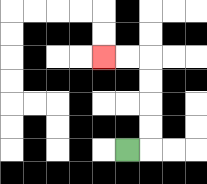{'start': '[5, 6]', 'end': '[4, 2]', 'path_directions': 'R,U,U,U,U,L,L', 'path_coordinates': '[[5, 6], [6, 6], [6, 5], [6, 4], [6, 3], [6, 2], [5, 2], [4, 2]]'}